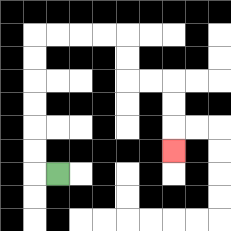{'start': '[2, 7]', 'end': '[7, 6]', 'path_directions': 'L,U,U,U,U,U,U,R,R,R,R,D,D,R,R,D,D,D', 'path_coordinates': '[[2, 7], [1, 7], [1, 6], [1, 5], [1, 4], [1, 3], [1, 2], [1, 1], [2, 1], [3, 1], [4, 1], [5, 1], [5, 2], [5, 3], [6, 3], [7, 3], [7, 4], [7, 5], [7, 6]]'}